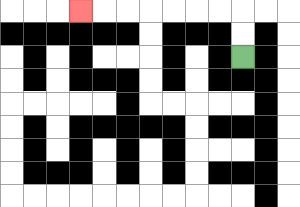{'start': '[10, 2]', 'end': '[3, 0]', 'path_directions': 'U,U,L,L,L,L,L,L,L', 'path_coordinates': '[[10, 2], [10, 1], [10, 0], [9, 0], [8, 0], [7, 0], [6, 0], [5, 0], [4, 0], [3, 0]]'}